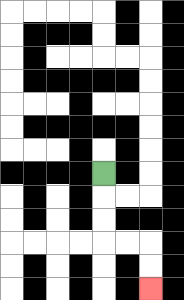{'start': '[4, 7]', 'end': '[6, 12]', 'path_directions': 'D,D,D,R,R,D,D', 'path_coordinates': '[[4, 7], [4, 8], [4, 9], [4, 10], [5, 10], [6, 10], [6, 11], [6, 12]]'}